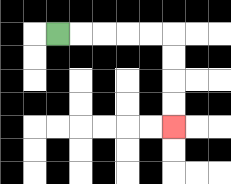{'start': '[2, 1]', 'end': '[7, 5]', 'path_directions': 'R,R,R,R,R,D,D,D,D', 'path_coordinates': '[[2, 1], [3, 1], [4, 1], [5, 1], [6, 1], [7, 1], [7, 2], [7, 3], [7, 4], [7, 5]]'}